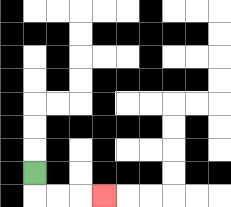{'start': '[1, 7]', 'end': '[4, 8]', 'path_directions': 'D,R,R,R', 'path_coordinates': '[[1, 7], [1, 8], [2, 8], [3, 8], [4, 8]]'}